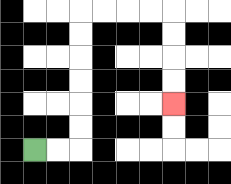{'start': '[1, 6]', 'end': '[7, 4]', 'path_directions': 'R,R,U,U,U,U,U,U,R,R,R,R,D,D,D,D', 'path_coordinates': '[[1, 6], [2, 6], [3, 6], [3, 5], [3, 4], [3, 3], [3, 2], [3, 1], [3, 0], [4, 0], [5, 0], [6, 0], [7, 0], [7, 1], [7, 2], [7, 3], [7, 4]]'}